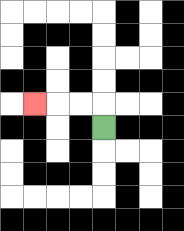{'start': '[4, 5]', 'end': '[1, 4]', 'path_directions': 'U,L,L,L', 'path_coordinates': '[[4, 5], [4, 4], [3, 4], [2, 4], [1, 4]]'}